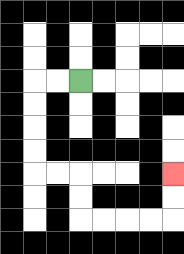{'start': '[3, 3]', 'end': '[7, 7]', 'path_directions': 'L,L,D,D,D,D,R,R,D,D,R,R,R,R,U,U', 'path_coordinates': '[[3, 3], [2, 3], [1, 3], [1, 4], [1, 5], [1, 6], [1, 7], [2, 7], [3, 7], [3, 8], [3, 9], [4, 9], [5, 9], [6, 9], [7, 9], [7, 8], [7, 7]]'}